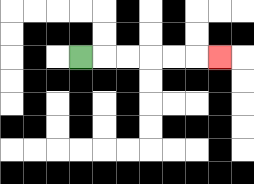{'start': '[3, 2]', 'end': '[9, 2]', 'path_directions': 'R,R,R,R,R,R', 'path_coordinates': '[[3, 2], [4, 2], [5, 2], [6, 2], [7, 2], [8, 2], [9, 2]]'}